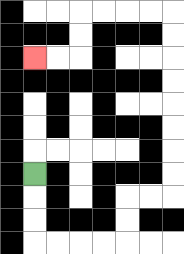{'start': '[1, 7]', 'end': '[1, 2]', 'path_directions': 'D,D,D,R,R,R,R,U,U,R,R,U,U,U,U,U,U,U,U,L,L,L,L,D,D,L,L', 'path_coordinates': '[[1, 7], [1, 8], [1, 9], [1, 10], [2, 10], [3, 10], [4, 10], [5, 10], [5, 9], [5, 8], [6, 8], [7, 8], [7, 7], [7, 6], [7, 5], [7, 4], [7, 3], [7, 2], [7, 1], [7, 0], [6, 0], [5, 0], [4, 0], [3, 0], [3, 1], [3, 2], [2, 2], [1, 2]]'}